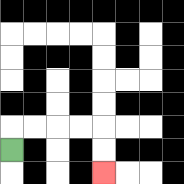{'start': '[0, 6]', 'end': '[4, 7]', 'path_directions': 'U,R,R,R,R,D,D', 'path_coordinates': '[[0, 6], [0, 5], [1, 5], [2, 5], [3, 5], [4, 5], [4, 6], [4, 7]]'}